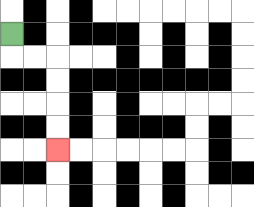{'start': '[0, 1]', 'end': '[2, 6]', 'path_directions': 'D,R,R,D,D,D,D', 'path_coordinates': '[[0, 1], [0, 2], [1, 2], [2, 2], [2, 3], [2, 4], [2, 5], [2, 6]]'}